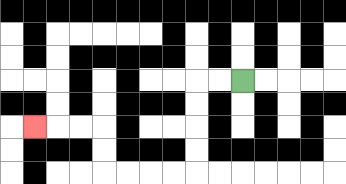{'start': '[10, 3]', 'end': '[1, 5]', 'path_directions': 'L,L,D,D,D,D,L,L,L,L,U,U,L,L,L', 'path_coordinates': '[[10, 3], [9, 3], [8, 3], [8, 4], [8, 5], [8, 6], [8, 7], [7, 7], [6, 7], [5, 7], [4, 7], [4, 6], [4, 5], [3, 5], [2, 5], [1, 5]]'}